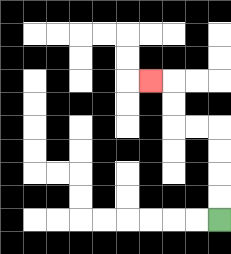{'start': '[9, 9]', 'end': '[6, 3]', 'path_directions': 'U,U,U,U,L,L,U,U,L', 'path_coordinates': '[[9, 9], [9, 8], [9, 7], [9, 6], [9, 5], [8, 5], [7, 5], [7, 4], [7, 3], [6, 3]]'}